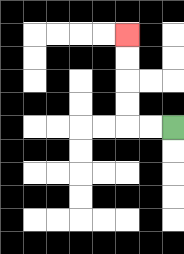{'start': '[7, 5]', 'end': '[5, 1]', 'path_directions': 'L,L,U,U,U,U', 'path_coordinates': '[[7, 5], [6, 5], [5, 5], [5, 4], [5, 3], [5, 2], [5, 1]]'}